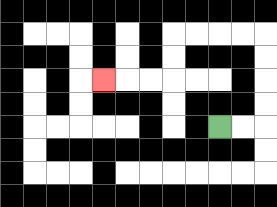{'start': '[9, 5]', 'end': '[4, 3]', 'path_directions': 'R,R,U,U,U,U,L,L,L,L,D,D,L,L,L', 'path_coordinates': '[[9, 5], [10, 5], [11, 5], [11, 4], [11, 3], [11, 2], [11, 1], [10, 1], [9, 1], [8, 1], [7, 1], [7, 2], [7, 3], [6, 3], [5, 3], [4, 3]]'}